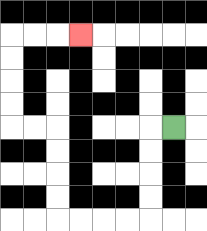{'start': '[7, 5]', 'end': '[3, 1]', 'path_directions': 'L,D,D,D,D,L,L,L,L,U,U,U,U,L,L,U,U,U,U,R,R,R', 'path_coordinates': '[[7, 5], [6, 5], [6, 6], [6, 7], [6, 8], [6, 9], [5, 9], [4, 9], [3, 9], [2, 9], [2, 8], [2, 7], [2, 6], [2, 5], [1, 5], [0, 5], [0, 4], [0, 3], [0, 2], [0, 1], [1, 1], [2, 1], [3, 1]]'}